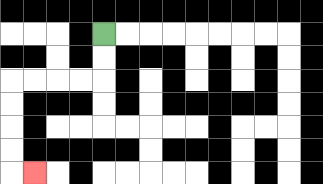{'start': '[4, 1]', 'end': '[1, 7]', 'path_directions': 'D,D,L,L,L,L,D,D,D,D,R', 'path_coordinates': '[[4, 1], [4, 2], [4, 3], [3, 3], [2, 3], [1, 3], [0, 3], [0, 4], [0, 5], [0, 6], [0, 7], [1, 7]]'}